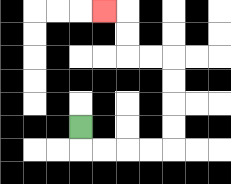{'start': '[3, 5]', 'end': '[4, 0]', 'path_directions': 'D,R,R,R,R,U,U,U,U,L,L,U,U,L', 'path_coordinates': '[[3, 5], [3, 6], [4, 6], [5, 6], [6, 6], [7, 6], [7, 5], [7, 4], [7, 3], [7, 2], [6, 2], [5, 2], [5, 1], [5, 0], [4, 0]]'}